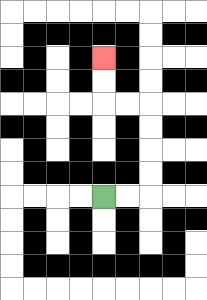{'start': '[4, 8]', 'end': '[4, 2]', 'path_directions': 'R,R,U,U,U,U,L,L,U,U', 'path_coordinates': '[[4, 8], [5, 8], [6, 8], [6, 7], [6, 6], [6, 5], [6, 4], [5, 4], [4, 4], [4, 3], [4, 2]]'}